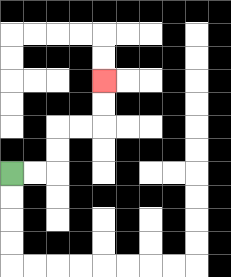{'start': '[0, 7]', 'end': '[4, 3]', 'path_directions': 'R,R,U,U,R,R,U,U', 'path_coordinates': '[[0, 7], [1, 7], [2, 7], [2, 6], [2, 5], [3, 5], [4, 5], [4, 4], [4, 3]]'}